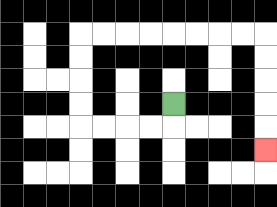{'start': '[7, 4]', 'end': '[11, 6]', 'path_directions': 'D,L,L,L,L,U,U,U,U,R,R,R,R,R,R,R,R,D,D,D,D,D', 'path_coordinates': '[[7, 4], [7, 5], [6, 5], [5, 5], [4, 5], [3, 5], [3, 4], [3, 3], [3, 2], [3, 1], [4, 1], [5, 1], [6, 1], [7, 1], [8, 1], [9, 1], [10, 1], [11, 1], [11, 2], [11, 3], [11, 4], [11, 5], [11, 6]]'}